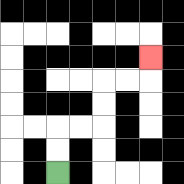{'start': '[2, 7]', 'end': '[6, 2]', 'path_directions': 'U,U,R,R,U,U,R,R,U', 'path_coordinates': '[[2, 7], [2, 6], [2, 5], [3, 5], [4, 5], [4, 4], [4, 3], [5, 3], [6, 3], [6, 2]]'}